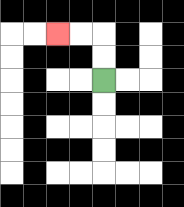{'start': '[4, 3]', 'end': '[2, 1]', 'path_directions': 'U,U,L,L', 'path_coordinates': '[[4, 3], [4, 2], [4, 1], [3, 1], [2, 1]]'}